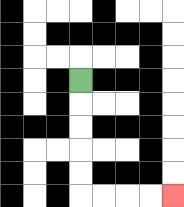{'start': '[3, 3]', 'end': '[7, 8]', 'path_directions': 'D,D,D,D,D,R,R,R,R', 'path_coordinates': '[[3, 3], [3, 4], [3, 5], [3, 6], [3, 7], [3, 8], [4, 8], [5, 8], [6, 8], [7, 8]]'}